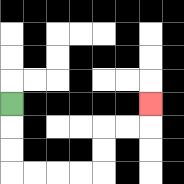{'start': '[0, 4]', 'end': '[6, 4]', 'path_directions': 'D,D,D,R,R,R,R,U,U,R,R,U', 'path_coordinates': '[[0, 4], [0, 5], [0, 6], [0, 7], [1, 7], [2, 7], [3, 7], [4, 7], [4, 6], [4, 5], [5, 5], [6, 5], [6, 4]]'}